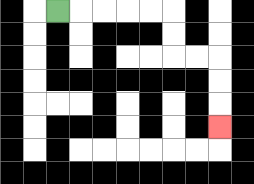{'start': '[2, 0]', 'end': '[9, 5]', 'path_directions': 'R,R,R,R,R,D,D,R,R,D,D,D', 'path_coordinates': '[[2, 0], [3, 0], [4, 0], [5, 0], [6, 0], [7, 0], [7, 1], [7, 2], [8, 2], [9, 2], [9, 3], [9, 4], [9, 5]]'}